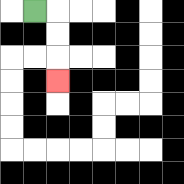{'start': '[1, 0]', 'end': '[2, 3]', 'path_directions': 'R,D,D,D', 'path_coordinates': '[[1, 0], [2, 0], [2, 1], [2, 2], [2, 3]]'}